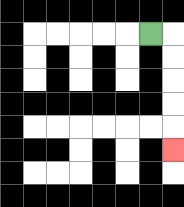{'start': '[6, 1]', 'end': '[7, 6]', 'path_directions': 'R,D,D,D,D,D', 'path_coordinates': '[[6, 1], [7, 1], [7, 2], [7, 3], [7, 4], [7, 5], [7, 6]]'}